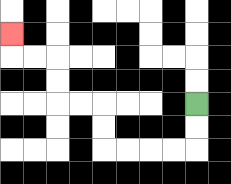{'start': '[8, 4]', 'end': '[0, 1]', 'path_directions': 'D,D,L,L,L,L,U,U,L,L,U,U,L,L,U', 'path_coordinates': '[[8, 4], [8, 5], [8, 6], [7, 6], [6, 6], [5, 6], [4, 6], [4, 5], [4, 4], [3, 4], [2, 4], [2, 3], [2, 2], [1, 2], [0, 2], [0, 1]]'}